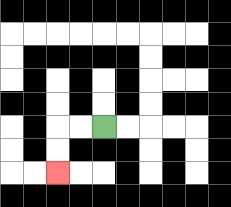{'start': '[4, 5]', 'end': '[2, 7]', 'path_directions': 'L,L,D,D', 'path_coordinates': '[[4, 5], [3, 5], [2, 5], [2, 6], [2, 7]]'}